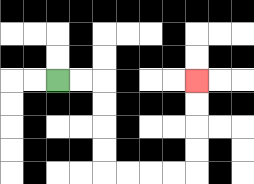{'start': '[2, 3]', 'end': '[8, 3]', 'path_directions': 'R,R,D,D,D,D,R,R,R,R,U,U,U,U', 'path_coordinates': '[[2, 3], [3, 3], [4, 3], [4, 4], [4, 5], [4, 6], [4, 7], [5, 7], [6, 7], [7, 7], [8, 7], [8, 6], [8, 5], [8, 4], [8, 3]]'}